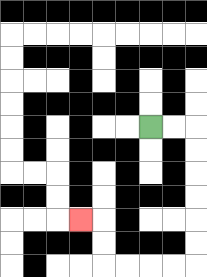{'start': '[6, 5]', 'end': '[3, 9]', 'path_directions': 'R,R,D,D,D,D,D,D,L,L,L,L,U,U,L', 'path_coordinates': '[[6, 5], [7, 5], [8, 5], [8, 6], [8, 7], [8, 8], [8, 9], [8, 10], [8, 11], [7, 11], [6, 11], [5, 11], [4, 11], [4, 10], [4, 9], [3, 9]]'}